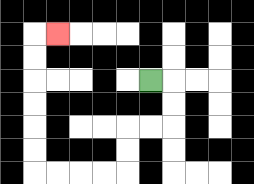{'start': '[6, 3]', 'end': '[2, 1]', 'path_directions': 'R,D,D,L,L,D,D,L,L,L,L,U,U,U,U,U,U,R', 'path_coordinates': '[[6, 3], [7, 3], [7, 4], [7, 5], [6, 5], [5, 5], [5, 6], [5, 7], [4, 7], [3, 7], [2, 7], [1, 7], [1, 6], [1, 5], [1, 4], [1, 3], [1, 2], [1, 1], [2, 1]]'}